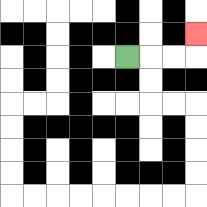{'start': '[5, 2]', 'end': '[8, 1]', 'path_directions': 'R,R,R,U', 'path_coordinates': '[[5, 2], [6, 2], [7, 2], [8, 2], [8, 1]]'}